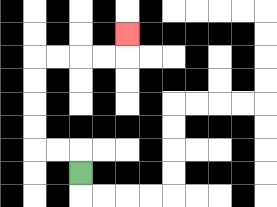{'start': '[3, 7]', 'end': '[5, 1]', 'path_directions': 'U,L,L,U,U,U,U,R,R,R,R,U', 'path_coordinates': '[[3, 7], [3, 6], [2, 6], [1, 6], [1, 5], [1, 4], [1, 3], [1, 2], [2, 2], [3, 2], [4, 2], [5, 2], [5, 1]]'}